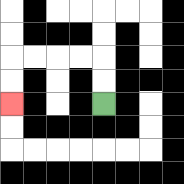{'start': '[4, 4]', 'end': '[0, 4]', 'path_directions': 'U,U,L,L,L,L,D,D', 'path_coordinates': '[[4, 4], [4, 3], [4, 2], [3, 2], [2, 2], [1, 2], [0, 2], [0, 3], [0, 4]]'}